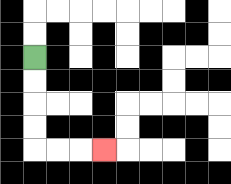{'start': '[1, 2]', 'end': '[4, 6]', 'path_directions': 'D,D,D,D,R,R,R', 'path_coordinates': '[[1, 2], [1, 3], [1, 4], [1, 5], [1, 6], [2, 6], [3, 6], [4, 6]]'}